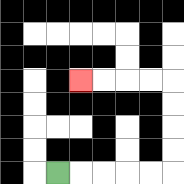{'start': '[2, 7]', 'end': '[3, 3]', 'path_directions': 'R,R,R,R,R,U,U,U,U,L,L,L,L', 'path_coordinates': '[[2, 7], [3, 7], [4, 7], [5, 7], [6, 7], [7, 7], [7, 6], [7, 5], [7, 4], [7, 3], [6, 3], [5, 3], [4, 3], [3, 3]]'}